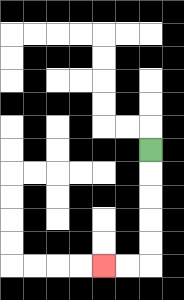{'start': '[6, 6]', 'end': '[4, 11]', 'path_directions': 'D,D,D,D,D,L,L', 'path_coordinates': '[[6, 6], [6, 7], [6, 8], [6, 9], [6, 10], [6, 11], [5, 11], [4, 11]]'}